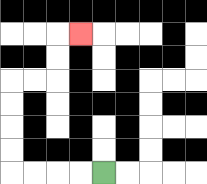{'start': '[4, 7]', 'end': '[3, 1]', 'path_directions': 'L,L,L,L,U,U,U,U,R,R,U,U,R', 'path_coordinates': '[[4, 7], [3, 7], [2, 7], [1, 7], [0, 7], [0, 6], [0, 5], [0, 4], [0, 3], [1, 3], [2, 3], [2, 2], [2, 1], [3, 1]]'}